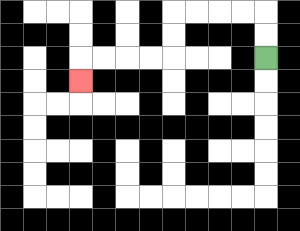{'start': '[11, 2]', 'end': '[3, 3]', 'path_directions': 'U,U,L,L,L,L,D,D,L,L,L,L,D', 'path_coordinates': '[[11, 2], [11, 1], [11, 0], [10, 0], [9, 0], [8, 0], [7, 0], [7, 1], [7, 2], [6, 2], [5, 2], [4, 2], [3, 2], [3, 3]]'}